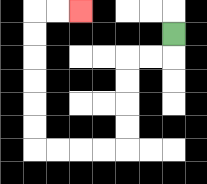{'start': '[7, 1]', 'end': '[3, 0]', 'path_directions': 'D,L,L,D,D,D,D,L,L,L,L,U,U,U,U,U,U,R,R', 'path_coordinates': '[[7, 1], [7, 2], [6, 2], [5, 2], [5, 3], [5, 4], [5, 5], [5, 6], [4, 6], [3, 6], [2, 6], [1, 6], [1, 5], [1, 4], [1, 3], [1, 2], [1, 1], [1, 0], [2, 0], [3, 0]]'}